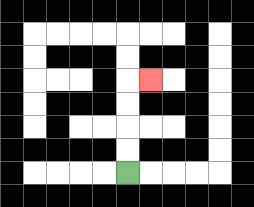{'start': '[5, 7]', 'end': '[6, 3]', 'path_directions': 'U,U,U,U,R', 'path_coordinates': '[[5, 7], [5, 6], [5, 5], [5, 4], [5, 3], [6, 3]]'}